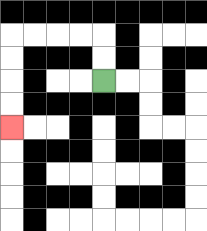{'start': '[4, 3]', 'end': '[0, 5]', 'path_directions': 'U,U,L,L,L,L,D,D,D,D', 'path_coordinates': '[[4, 3], [4, 2], [4, 1], [3, 1], [2, 1], [1, 1], [0, 1], [0, 2], [0, 3], [0, 4], [0, 5]]'}